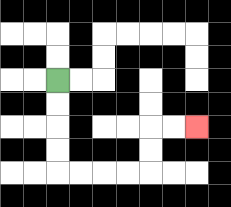{'start': '[2, 3]', 'end': '[8, 5]', 'path_directions': 'D,D,D,D,R,R,R,R,U,U,R,R', 'path_coordinates': '[[2, 3], [2, 4], [2, 5], [2, 6], [2, 7], [3, 7], [4, 7], [5, 7], [6, 7], [6, 6], [6, 5], [7, 5], [8, 5]]'}